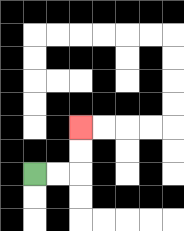{'start': '[1, 7]', 'end': '[3, 5]', 'path_directions': 'R,R,U,U', 'path_coordinates': '[[1, 7], [2, 7], [3, 7], [3, 6], [3, 5]]'}